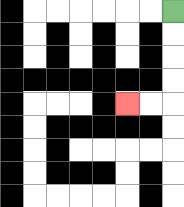{'start': '[7, 0]', 'end': '[5, 4]', 'path_directions': 'D,D,D,D,L,L', 'path_coordinates': '[[7, 0], [7, 1], [7, 2], [7, 3], [7, 4], [6, 4], [5, 4]]'}